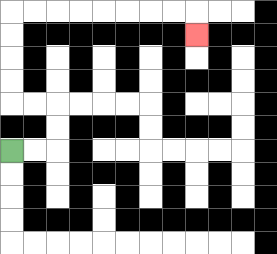{'start': '[0, 6]', 'end': '[8, 1]', 'path_directions': 'R,R,U,U,L,L,U,U,U,U,R,R,R,R,R,R,R,R,D', 'path_coordinates': '[[0, 6], [1, 6], [2, 6], [2, 5], [2, 4], [1, 4], [0, 4], [0, 3], [0, 2], [0, 1], [0, 0], [1, 0], [2, 0], [3, 0], [4, 0], [5, 0], [6, 0], [7, 0], [8, 0], [8, 1]]'}